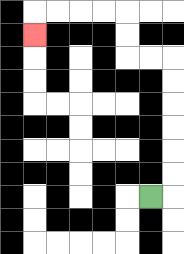{'start': '[6, 8]', 'end': '[1, 1]', 'path_directions': 'R,U,U,U,U,U,U,L,L,U,U,L,L,L,L,D', 'path_coordinates': '[[6, 8], [7, 8], [7, 7], [7, 6], [7, 5], [7, 4], [7, 3], [7, 2], [6, 2], [5, 2], [5, 1], [5, 0], [4, 0], [3, 0], [2, 0], [1, 0], [1, 1]]'}